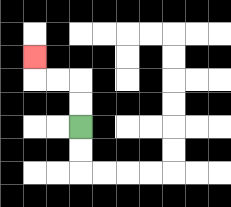{'start': '[3, 5]', 'end': '[1, 2]', 'path_directions': 'U,U,L,L,U', 'path_coordinates': '[[3, 5], [3, 4], [3, 3], [2, 3], [1, 3], [1, 2]]'}